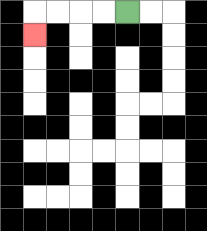{'start': '[5, 0]', 'end': '[1, 1]', 'path_directions': 'L,L,L,L,D', 'path_coordinates': '[[5, 0], [4, 0], [3, 0], [2, 0], [1, 0], [1, 1]]'}